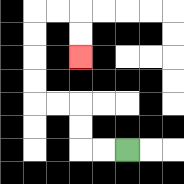{'start': '[5, 6]', 'end': '[3, 2]', 'path_directions': 'L,L,U,U,L,L,U,U,U,U,R,R,D,D', 'path_coordinates': '[[5, 6], [4, 6], [3, 6], [3, 5], [3, 4], [2, 4], [1, 4], [1, 3], [1, 2], [1, 1], [1, 0], [2, 0], [3, 0], [3, 1], [3, 2]]'}